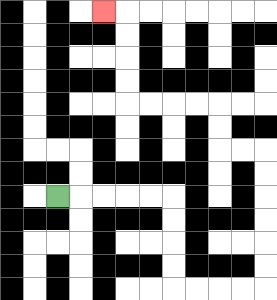{'start': '[2, 8]', 'end': '[4, 0]', 'path_directions': 'R,R,R,R,R,D,D,D,D,R,R,R,R,U,U,U,U,U,U,L,L,U,U,L,L,L,L,U,U,U,U,L', 'path_coordinates': '[[2, 8], [3, 8], [4, 8], [5, 8], [6, 8], [7, 8], [7, 9], [7, 10], [7, 11], [7, 12], [8, 12], [9, 12], [10, 12], [11, 12], [11, 11], [11, 10], [11, 9], [11, 8], [11, 7], [11, 6], [10, 6], [9, 6], [9, 5], [9, 4], [8, 4], [7, 4], [6, 4], [5, 4], [5, 3], [5, 2], [5, 1], [5, 0], [4, 0]]'}